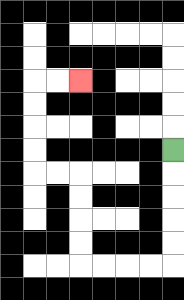{'start': '[7, 6]', 'end': '[3, 3]', 'path_directions': 'D,D,D,D,D,L,L,L,L,U,U,U,U,L,L,U,U,U,U,R,R', 'path_coordinates': '[[7, 6], [7, 7], [7, 8], [7, 9], [7, 10], [7, 11], [6, 11], [5, 11], [4, 11], [3, 11], [3, 10], [3, 9], [3, 8], [3, 7], [2, 7], [1, 7], [1, 6], [1, 5], [1, 4], [1, 3], [2, 3], [3, 3]]'}